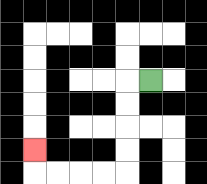{'start': '[6, 3]', 'end': '[1, 6]', 'path_directions': 'L,D,D,D,D,L,L,L,L,U', 'path_coordinates': '[[6, 3], [5, 3], [5, 4], [5, 5], [5, 6], [5, 7], [4, 7], [3, 7], [2, 7], [1, 7], [1, 6]]'}